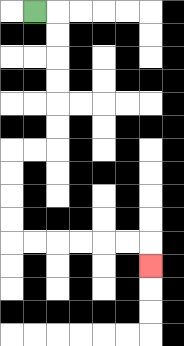{'start': '[1, 0]', 'end': '[6, 11]', 'path_directions': 'R,D,D,D,D,D,D,L,L,D,D,D,D,R,R,R,R,R,R,D', 'path_coordinates': '[[1, 0], [2, 0], [2, 1], [2, 2], [2, 3], [2, 4], [2, 5], [2, 6], [1, 6], [0, 6], [0, 7], [0, 8], [0, 9], [0, 10], [1, 10], [2, 10], [3, 10], [4, 10], [5, 10], [6, 10], [6, 11]]'}